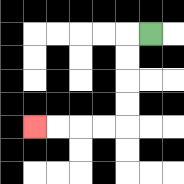{'start': '[6, 1]', 'end': '[1, 5]', 'path_directions': 'L,D,D,D,D,L,L,L,L', 'path_coordinates': '[[6, 1], [5, 1], [5, 2], [5, 3], [5, 4], [5, 5], [4, 5], [3, 5], [2, 5], [1, 5]]'}